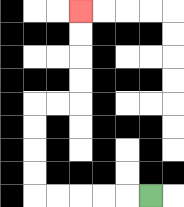{'start': '[6, 8]', 'end': '[3, 0]', 'path_directions': 'L,L,L,L,L,U,U,U,U,R,R,U,U,U,U', 'path_coordinates': '[[6, 8], [5, 8], [4, 8], [3, 8], [2, 8], [1, 8], [1, 7], [1, 6], [1, 5], [1, 4], [2, 4], [3, 4], [3, 3], [3, 2], [3, 1], [3, 0]]'}